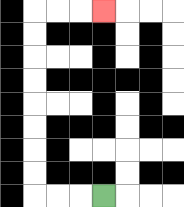{'start': '[4, 8]', 'end': '[4, 0]', 'path_directions': 'L,L,L,U,U,U,U,U,U,U,U,R,R,R', 'path_coordinates': '[[4, 8], [3, 8], [2, 8], [1, 8], [1, 7], [1, 6], [1, 5], [1, 4], [1, 3], [1, 2], [1, 1], [1, 0], [2, 0], [3, 0], [4, 0]]'}